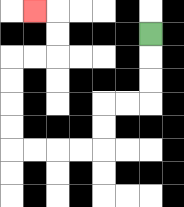{'start': '[6, 1]', 'end': '[1, 0]', 'path_directions': 'D,D,D,L,L,D,D,L,L,L,L,U,U,U,U,R,R,U,U,L', 'path_coordinates': '[[6, 1], [6, 2], [6, 3], [6, 4], [5, 4], [4, 4], [4, 5], [4, 6], [3, 6], [2, 6], [1, 6], [0, 6], [0, 5], [0, 4], [0, 3], [0, 2], [1, 2], [2, 2], [2, 1], [2, 0], [1, 0]]'}